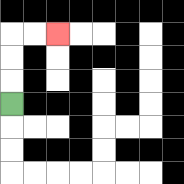{'start': '[0, 4]', 'end': '[2, 1]', 'path_directions': 'U,U,U,R,R', 'path_coordinates': '[[0, 4], [0, 3], [0, 2], [0, 1], [1, 1], [2, 1]]'}